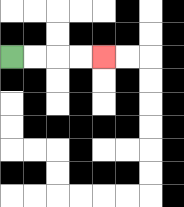{'start': '[0, 2]', 'end': '[4, 2]', 'path_directions': 'R,R,R,R', 'path_coordinates': '[[0, 2], [1, 2], [2, 2], [3, 2], [4, 2]]'}